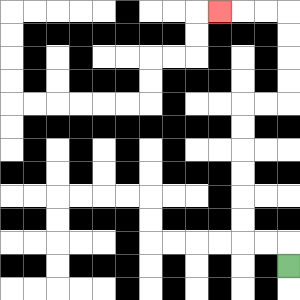{'start': '[12, 11]', 'end': '[9, 0]', 'path_directions': 'U,L,L,U,U,U,U,U,U,R,R,U,U,U,U,L,L,L', 'path_coordinates': '[[12, 11], [12, 10], [11, 10], [10, 10], [10, 9], [10, 8], [10, 7], [10, 6], [10, 5], [10, 4], [11, 4], [12, 4], [12, 3], [12, 2], [12, 1], [12, 0], [11, 0], [10, 0], [9, 0]]'}